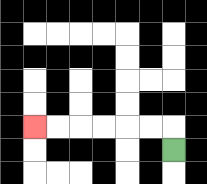{'start': '[7, 6]', 'end': '[1, 5]', 'path_directions': 'U,L,L,L,L,L,L', 'path_coordinates': '[[7, 6], [7, 5], [6, 5], [5, 5], [4, 5], [3, 5], [2, 5], [1, 5]]'}